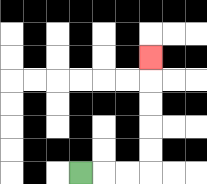{'start': '[3, 7]', 'end': '[6, 2]', 'path_directions': 'R,R,R,U,U,U,U,U', 'path_coordinates': '[[3, 7], [4, 7], [5, 7], [6, 7], [6, 6], [6, 5], [6, 4], [6, 3], [6, 2]]'}